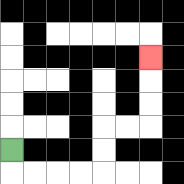{'start': '[0, 6]', 'end': '[6, 2]', 'path_directions': 'D,R,R,R,R,U,U,R,R,U,U,U', 'path_coordinates': '[[0, 6], [0, 7], [1, 7], [2, 7], [3, 7], [4, 7], [4, 6], [4, 5], [5, 5], [6, 5], [6, 4], [6, 3], [6, 2]]'}